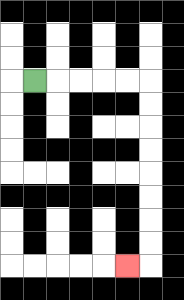{'start': '[1, 3]', 'end': '[5, 11]', 'path_directions': 'R,R,R,R,R,D,D,D,D,D,D,D,D,L', 'path_coordinates': '[[1, 3], [2, 3], [3, 3], [4, 3], [5, 3], [6, 3], [6, 4], [6, 5], [6, 6], [6, 7], [6, 8], [6, 9], [6, 10], [6, 11], [5, 11]]'}